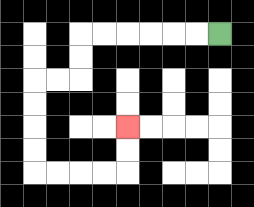{'start': '[9, 1]', 'end': '[5, 5]', 'path_directions': 'L,L,L,L,L,L,D,D,L,L,D,D,D,D,R,R,R,R,U,U', 'path_coordinates': '[[9, 1], [8, 1], [7, 1], [6, 1], [5, 1], [4, 1], [3, 1], [3, 2], [3, 3], [2, 3], [1, 3], [1, 4], [1, 5], [1, 6], [1, 7], [2, 7], [3, 7], [4, 7], [5, 7], [5, 6], [5, 5]]'}